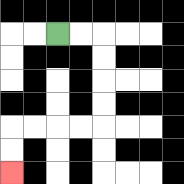{'start': '[2, 1]', 'end': '[0, 7]', 'path_directions': 'R,R,D,D,D,D,L,L,L,L,D,D', 'path_coordinates': '[[2, 1], [3, 1], [4, 1], [4, 2], [4, 3], [4, 4], [4, 5], [3, 5], [2, 5], [1, 5], [0, 5], [0, 6], [0, 7]]'}